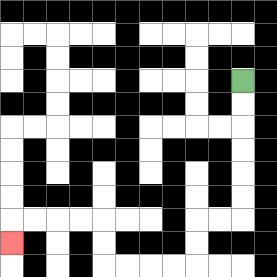{'start': '[10, 3]', 'end': '[0, 10]', 'path_directions': 'D,D,D,D,D,D,L,L,D,D,L,L,L,L,U,U,L,L,L,L,D', 'path_coordinates': '[[10, 3], [10, 4], [10, 5], [10, 6], [10, 7], [10, 8], [10, 9], [9, 9], [8, 9], [8, 10], [8, 11], [7, 11], [6, 11], [5, 11], [4, 11], [4, 10], [4, 9], [3, 9], [2, 9], [1, 9], [0, 9], [0, 10]]'}